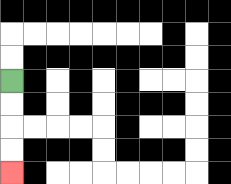{'start': '[0, 3]', 'end': '[0, 7]', 'path_directions': 'D,D,D,D', 'path_coordinates': '[[0, 3], [0, 4], [0, 5], [0, 6], [0, 7]]'}